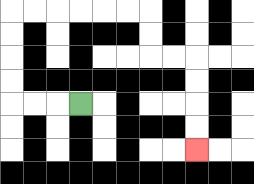{'start': '[3, 4]', 'end': '[8, 6]', 'path_directions': 'L,L,L,U,U,U,U,R,R,R,R,R,R,D,D,R,R,D,D,D,D', 'path_coordinates': '[[3, 4], [2, 4], [1, 4], [0, 4], [0, 3], [0, 2], [0, 1], [0, 0], [1, 0], [2, 0], [3, 0], [4, 0], [5, 0], [6, 0], [6, 1], [6, 2], [7, 2], [8, 2], [8, 3], [8, 4], [8, 5], [8, 6]]'}